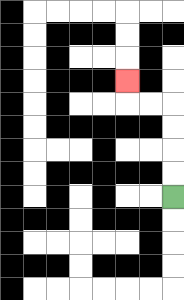{'start': '[7, 8]', 'end': '[5, 3]', 'path_directions': 'U,U,U,U,L,L,U', 'path_coordinates': '[[7, 8], [7, 7], [7, 6], [7, 5], [7, 4], [6, 4], [5, 4], [5, 3]]'}